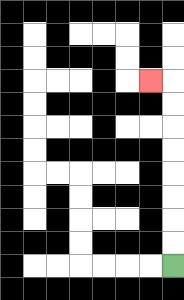{'start': '[7, 11]', 'end': '[6, 3]', 'path_directions': 'U,U,U,U,U,U,U,U,L', 'path_coordinates': '[[7, 11], [7, 10], [7, 9], [7, 8], [7, 7], [7, 6], [7, 5], [7, 4], [7, 3], [6, 3]]'}